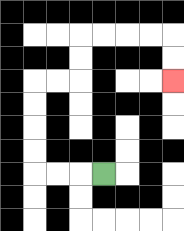{'start': '[4, 7]', 'end': '[7, 3]', 'path_directions': 'L,L,L,U,U,U,U,R,R,U,U,R,R,R,R,D,D', 'path_coordinates': '[[4, 7], [3, 7], [2, 7], [1, 7], [1, 6], [1, 5], [1, 4], [1, 3], [2, 3], [3, 3], [3, 2], [3, 1], [4, 1], [5, 1], [6, 1], [7, 1], [7, 2], [7, 3]]'}